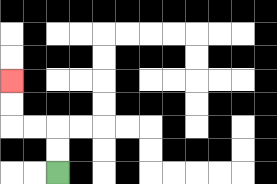{'start': '[2, 7]', 'end': '[0, 3]', 'path_directions': 'U,U,L,L,U,U', 'path_coordinates': '[[2, 7], [2, 6], [2, 5], [1, 5], [0, 5], [0, 4], [0, 3]]'}